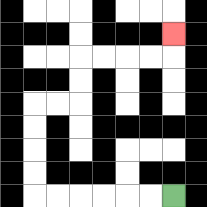{'start': '[7, 8]', 'end': '[7, 1]', 'path_directions': 'L,L,L,L,L,L,U,U,U,U,R,R,U,U,R,R,R,R,U', 'path_coordinates': '[[7, 8], [6, 8], [5, 8], [4, 8], [3, 8], [2, 8], [1, 8], [1, 7], [1, 6], [1, 5], [1, 4], [2, 4], [3, 4], [3, 3], [3, 2], [4, 2], [5, 2], [6, 2], [7, 2], [7, 1]]'}